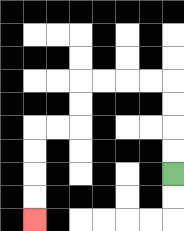{'start': '[7, 7]', 'end': '[1, 9]', 'path_directions': 'U,U,U,U,L,L,L,L,D,D,L,L,D,D,D,D', 'path_coordinates': '[[7, 7], [7, 6], [7, 5], [7, 4], [7, 3], [6, 3], [5, 3], [4, 3], [3, 3], [3, 4], [3, 5], [2, 5], [1, 5], [1, 6], [1, 7], [1, 8], [1, 9]]'}